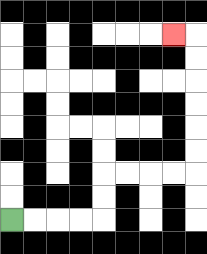{'start': '[0, 9]', 'end': '[7, 1]', 'path_directions': 'R,R,R,R,U,U,R,R,R,R,U,U,U,U,U,U,L', 'path_coordinates': '[[0, 9], [1, 9], [2, 9], [3, 9], [4, 9], [4, 8], [4, 7], [5, 7], [6, 7], [7, 7], [8, 7], [8, 6], [8, 5], [8, 4], [8, 3], [8, 2], [8, 1], [7, 1]]'}